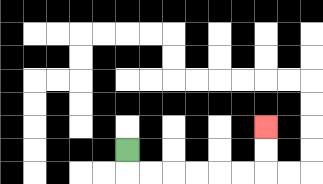{'start': '[5, 6]', 'end': '[11, 5]', 'path_directions': 'D,R,R,R,R,R,R,U,U', 'path_coordinates': '[[5, 6], [5, 7], [6, 7], [7, 7], [8, 7], [9, 7], [10, 7], [11, 7], [11, 6], [11, 5]]'}